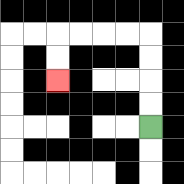{'start': '[6, 5]', 'end': '[2, 3]', 'path_directions': 'U,U,U,U,L,L,L,L,D,D', 'path_coordinates': '[[6, 5], [6, 4], [6, 3], [6, 2], [6, 1], [5, 1], [4, 1], [3, 1], [2, 1], [2, 2], [2, 3]]'}